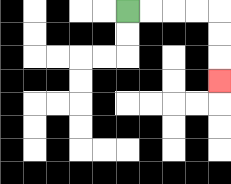{'start': '[5, 0]', 'end': '[9, 3]', 'path_directions': 'R,R,R,R,D,D,D', 'path_coordinates': '[[5, 0], [6, 0], [7, 0], [8, 0], [9, 0], [9, 1], [9, 2], [9, 3]]'}